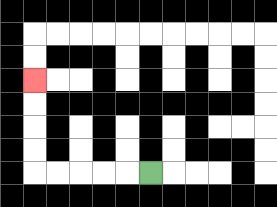{'start': '[6, 7]', 'end': '[1, 3]', 'path_directions': 'L,L,L,L,L,U,U,U,U', 'path_coordinates': '[[6, 7], [5, 7], [4, 7], [3, 7], [2, 7], [1, 7], [1, 6], [1, 5], [1, 4], [1, 3]]'}